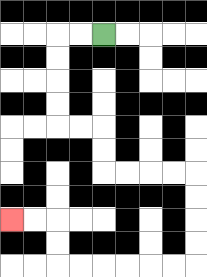{'start': '[4, 1]', 'end': '[0, 9]', 'path_directions': 'L,L,D,D,D,D,R,R,D,D,R,R,R,R,D,D,D,D,L,L,L,L,L,L,U,U,L,L', 'path_coordinates': '[[4, 1], [3, 1], [2, 1], [2, 2], [2, 3], [2, 4], [2, 5], [3, 5], [4, 5], [4, 6], [4, 7], [5, 7], [6, 7], [7, 7], [8, 7], [8, 8], [8, 9], [8, 10], [8, 11], [7, 11], [6, 11], [5, 11], [4, 11], [3, 11], [2, 11], [2, 10], [2, 9], [1, 9], [0, 9]]'}